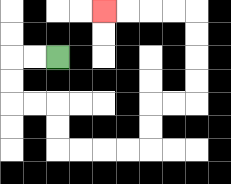{'start': '[2, 2]', 'end': '[4, 0]', 'path_directions': 'L,L,D,D,R,R,D,D,R,R,R,R,U,U,R,R,U,U,U,U,L,L,L,L', 'path_coordinates': '[[2, 2], [1, 2], [0, 2], [0, 3], [0, 4], [1, 4], [2, 4], [2, 5], [2, 6], [3, 6], [4, 6], [5, 6], [6, 6], [6, 5], [6, 4], [7, 4], [8, 4], [8, 3], [8, 2], [8, 1], [8, 0], [7, 0], [6, 0], [5, 0], [4, 0]]'}